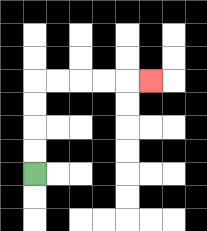{'start': '[1, 7]', 'end': '[6, 3]', 'path_directions': 'U,U,U,U,R,R,R,R,R', 'path_coordinates': '[[1, 7], [1, 6], [1, 5], [1, 4], [1, 3], [2, 3], [3, 3], [4, 3], [5, 3], [6, 3]]'}